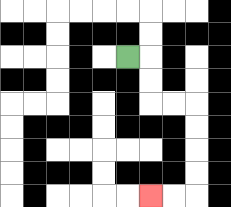{'start': '[5, 2]', 'end': '[6, 8]', 'path_directions': 'R,D,D,R,R,D,D,D,D,L,L', 'path_coordinates': '[[5, 2], [6, 2], [6, 3], [6, 4], [7, 4], [8, 4], [8, 5], [8, 6], [8, 7], [8, 8], [7, 8], [6, 8]]'}